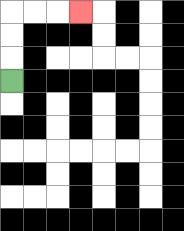{'start': '[0, 3]', 'end': '[3, 0]', 'path_directions': 'U,U,U,R,R,R', 'path_coordinates': '[[0, 3], [0, 2], [0, 1], [0, 0], [1, 0], [2, 0], [3, 0]]'}